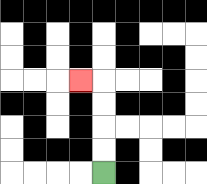{'start': '[4, 7]', 'end': '[3, 3]', 'path_directions': 'U,U,U,U,L', 'path_coordinates': '[[4, 7], [4, 6], [4, 5], [4, 4], [4, 3], [3, 3]]'}